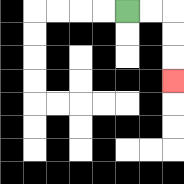{'start': '[5, 0]', 'end': '[7, 3]', 'path_directions': 'R,R,D,D,D', 'path_coordinates': '[[5, 0], [6, 0], [7, 0], [7, 1], [7, 2], [7, 3]]'}